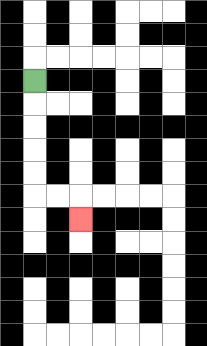{'start': '[1, 3]', 'end': '[3, 9]', 'path_directions': 'D,D,D,D,D,R,R,D', 'path_coordinates': '[[1, 3], [1, 4], [1, 5], [1, 6], [1, 7], [1, 8], [2, 8], [3, 8], [3, 9]]'}